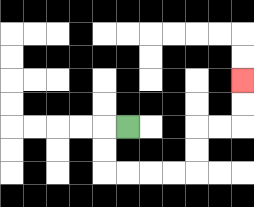{'start': '[5, 5]', 'end': '[10, 3]', 'path_directions': 'L,D,D,R,R,R,R,U,U,R,R,U,U', 'path_coordinates': '[[5, 5], [4, 5], [4, 6], [4, 7], [5, 7], [6, 7], [7, 7], [8, 7], [8, 6], [8, 5], [9, 5], [10, 5], [10, 4], [10, 3]]'}